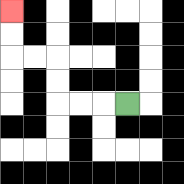{'start': '[5, 4]', 'end': '[0, 0]', 'path_directions': 'L,L,L,U,U,L,L,U,U', 'path_coordinates': '[[5, 4], [4, 4], [3, 4], [2, 4], [2, 3], [2, 2], [1, 2], [0, 2], [0, 1], [0, 0]]'}